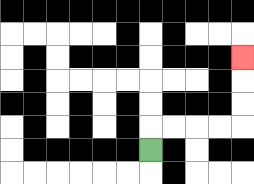{'start': '[6, 6]', 'end': '[10, 2]', 'path_directions': 'U,R,R,R,R,U,U,U', 'path_coordinates': '[[6, 6], [6, 5], [7, 5], [8, 5], [9, 5], [10, 5], [10, 4], [10, 3], [10, 2]]'}